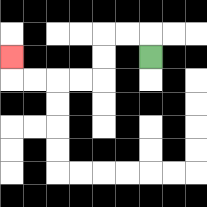{'start': '[6, 2]', 'end': '[0, 2]', 'path_directions': 'U,L,L,D,D,L,L,L,L,U', 'path_coordinates': '[[6, 2], [6, 1], [5, 1], [4, 1], [4, 2], [4, 3], [3, 3], [2, 3], [1, 3], [0, 3], [0, 2]]'}